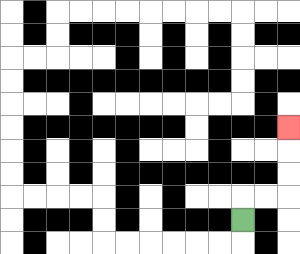{'start': '[10, 9]', 'end': '[12, 5]', 'path_directions': 'U,R,R,U,U,U', 'path_coordinates': '[[10, 9], [10, 8], [11, 8], [12, 8], [12, 7], [12, 6], [12, 5]]'}